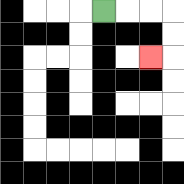{'start': '[4, 0]', 'end': '[6, 2]', 'path_directions': 'R,R,R,D,D,L', 'path_coordinates': '[[4, 0], [5, 0], [6, 0], [7, 0], [7, 1], [7, 2], [6, 2]]'}